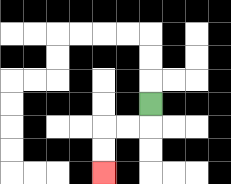{'start': '[6, 4]', 'end': '[4, 7]', 'path_directions': 'D,L,L,D,D', 'path_coordinates': '[[6, 4], [6, 5], [5, 5], [4, 5], [4, 6], [4, 7]]'}